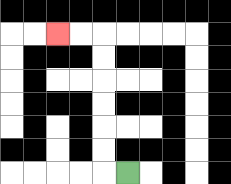{'start': '[5, 7]', 'end': '[2, 1]', 'path_directions': 'L,U,U,U,U,U,U,L,L', 'path_coordinates': '[[5, 7], [4, 7], [4, 6], [4, 5], [4, 4], [4, 3], [4, 2], [4, 1], [3, 1], [2, 1]]'}